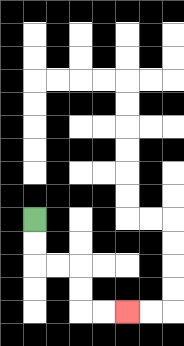{'start': '[1, 9]', 'end': '[5, 13]', 'path_directions': 'D,D,R,R,D,D,R,R', 'path_coordinates': '[[1, 9], [1, 10], [1, 11], [2, 11], [3, 11], [3, 12], [3, 13], [4, 13], [5, 13]]'}